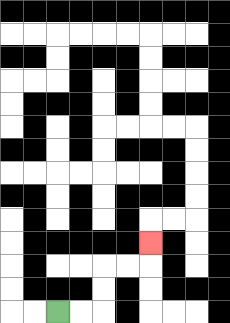{'start': '[2, 13]', 'end': '[6, 10]', 'path_directions': 'R,R,U,U,R,R,U', 'path_coordinates': '[[2, 13], [3, 13], [4, 13], [4, 12], [4, 11], [5, 11], [6, 11], [6, 10]]'}